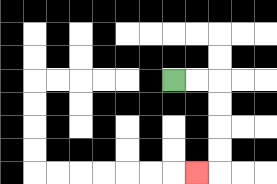{'start': '[7, 3]', 'end': '[8, 7]', 'path_directions': 'R,R,D,D,D,D,L', 'path_coordinates': '[[7, 3], [8, 3], [9, 3], [9, 4], [9, 5], [9, 6], [9, 7], [8, 7]]'}